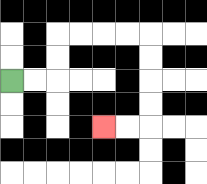{'start': '[0, 3]', 'end': '[4, 5]', 'path_directions': 'R,R,U,U,R,R,R,R,D,D,D,D,L,L', 'path_coordinates': '[[0, 3], [1, 3], [2, 3], [2, 2], [2, 1], [3, 1], [4, 1], [5, 1], [6, 1], [6, 2], [6, 3], [6, 4], [6, 5], [5, 5], [4, 5]]'}